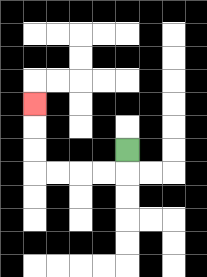{'start': '[5, 6]', 'end': '[1, 4]', 'path_directions': 'D,L,L,L,L,U,U,U', 'path_coordinates': '[[5, 6], [5, 7], [4, 7], [3, 7], [2, 7], [1, 7], [1, 6], [1, 5], [1, 4]]'}